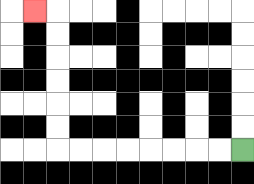{'start': '[10, 6]', 'end': '[1, 0]', 'path_directions': 'L,L,L,L,L,L,L,L,U,U,U,U,U,U,L', 'path_coordinates': '[[10, 6], [9, 6], [8, 6], [7, 6], [6, 6], [5, 6], [4, 6], [3, 6], [2, 6], [2, 5], [2, 4], [2, 3], [2, 2], [2, 1], [2, 0], [1, 0]]'}